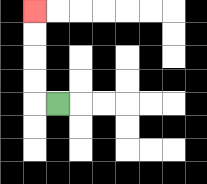{'start': '[2, 4]', 'end': '[1, 0]', 'path_directions': 'L,U,U,U,U', 'path_coordinates': '[[2, 4], [1, 4], [1, 3], [1, 2], [1, 1], [1, 0]]'}